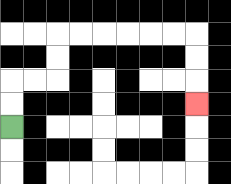{'start': '[0, 5]', 'end': '[8, 4]', 'path_directions': 'U,U,R,R,U,U,R,R,R,R,R,R,D,D,D', 'path_coordinates': '[[0, 5], [0, 4], [0, 3], [1, 3], [2, 3], [2, 2], [2, 1], [3, 1], [4, 1], [5, 1], [6, 1], [7, 1], [8, 1], [8, 2], [8, 3], [8, 4]]'}